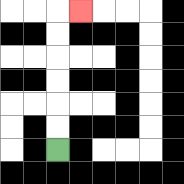{'start': '[2, 6]', 'end': '[3, 0]', 'path_directions': 'U,U,U,U,U,U,R', 'path_coordinates': '[[2, 6], [2, 5], [2, 4], [2, 3], [2, 2], [2, 1], [2, 0], [3, 0]]'}